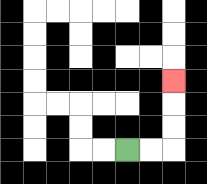{'start': '[5, 6]', 'end': '[7, 3]', 'path_directions': 'R,R,U,U,U', 'path_coordinates': '[[5, 6], [6, 6], [7, 6], [7, 5], [7, 4], [7, 3]]'}